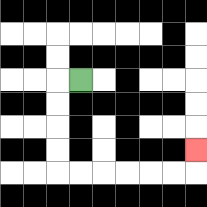{'start': '[3, 3]', 'end': '[8, 6]', 'path_directions': 'L,D,D,D,D,R,R,R,R,R,R,U', 'path_coordinates': '[[3, 3], [2, 3], [2, 4], [2, 5], [2, 6], [2, 7], [3, 7], [4, 7], [5, 7], [6, 7], [7, 7], [8, 7], [8, 6]]'}